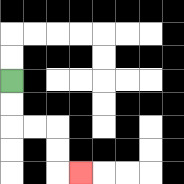{'start': '[0, 3]', 'end': '[3, 7]', 'path_directions': 'D,D,R,R,D,D,R', 'path_coordinates': '[[0, 3], [0, 4], [0, 5], [1, 5], [2, 5], [2, 6], [2, 7], [3, 7]]'}